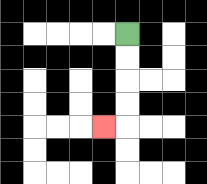{'start': '[5, 1]', 'end': '[4, 5]', 'path_directions': 'D,D,D,D,L', 'path_coordinates': '[[5, 1], [5, 2], [5, 3], [5, 4], [5, 5], [4, 5]]'}